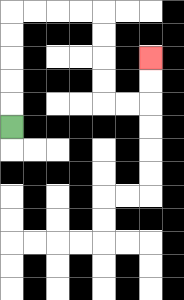{'start': '[0, 5]', 'end': '[6, 2]', 'path_directions': 'U,U,U,U,U,R,R,R,R,D,D,D,D,R,R,U,U', 'path_coordinates': '[[0, 5], [0, 4], [0, 3], [0, 2], [0, 1], [0, 0], [1, 0], [2, 0], [3, 0], [4, 0], [4, 1], [4, 2], [4, 3], [4, 4], [5, 4], [6, 4], [6, 3], [6, 2]]'}